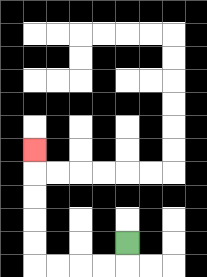{'start': '[5, 10]', 'end': '[1, 6]', 'path_directions': 'D,L,L,L,L,U,U,U,U,U', 'path_coordinates': '[[5, 10], [5, 11], [4, 11], [3, 11], [2, 11], [1, 11], [1, 10], [1, 9], [1, 8], [1, 7], [1, 6]]'}